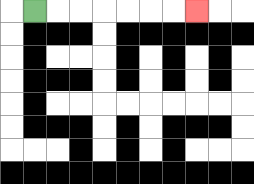{'start': '[1, 0]', 'end': '[8, 0]', 'path_directions': 'R,R,R,R,R,R,R', 'path_coordinates': '[[1, 0], [2, 0], [3, 0], [4, 0], [5, 0], [6, 0], [7, 0], [8, 0]]'}